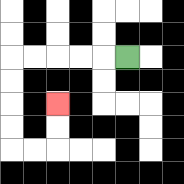{'start': '[5, 2]', 'end': '[2, 4]', 'path_directions': 'L,L,L,L,L,D,D,D,D,R,R,U,U', 'path_coordinates': '[[5, 2], [4, 2], [3, 2], [2, 2], [1, 2], [0, 2], [0, 3], [0, 4], [0, 5], [0, 6], [1, 6], [2, 6], [2, 5], [2, 4]]'}